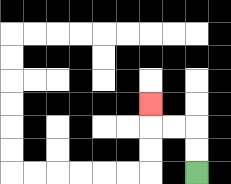{'start': '[8, 7]', 'end': '[6, 4]', 'path_directions': 'U,U,L,L,U', 'path_coordinates': '[[8, 7], [8, 6], [8, 5], [7, 5], [6, 5], [6, 4]]'}